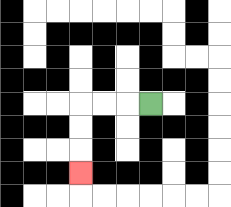{'start': '[6, 4]', 'end': '[3, 7]', 'path_directions': 'L,L,L,D,D,D', 'path_coordinates': '[[6, 4], [5, 4], [4, 4], [3, 4], [3, 5], [3, 6], [3, 7]]'}